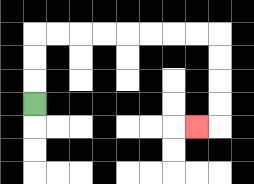{'start': '[1, 4]', 'end': '[8, 5]', 'path_directions': 'U,U,U,R,R,R,R,R,R,R,R,D,D,D,D,L', 'path_coordinates': '[[1, 4], [1, 3], [1, 2], [1, 1], [2, 1], [3, 1], [4, 1], [5, 1], [6, 1], [7, 1], [8, 1], [9, 1], [9, 2], [9, 3], [9, 4], [9, 5], [8, 5]]'}